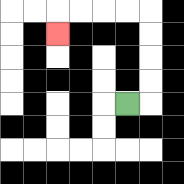{'start': '[5, 4]', 'end': '[2, 1]', 'path_directions': 'R,U,U,U,U,L,L,L,L,D', 'path_coordinates': '[[5, 4], [6, 4], [6, 3], [6, 2], [6, 1], [6, 0], [5, 0], [4, 0], [3, 0], [2, 0], [2, 1]]'}